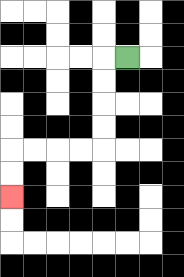{'start': '[5, 2]', 'end': '[0, 8]', 'path_directions': 'L,D,D,D,D,L,L,L,L,D,D', 'path_coordinates': '[[5, 2], [4, 2], [4, 3], [4, 4], [4, 5], [4, 6], [3, 6], [2, 6], [1, 6], [0, 6], [0, 7], [0, 8]]'}